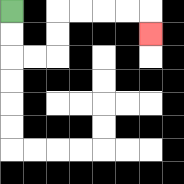{'start': '[0, 0]', 'end': '[6, 1]', 'path_directions': 'D,D,R,R,U,U,R,R,R,R,D', 'path_coordinates': '[[0, 0], [0, 1], [0, 2], [1, 2], [2, 2], [2, 1], [2, 0], [3, 0], [4, 0], [5, 0], [6, 0], [6, 1]]'}